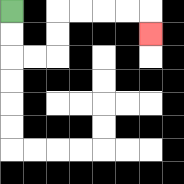{'start': '[0, 0]', 'end': '[6, 1]', 'path_directions': 'D,D,R,R,U,U,R,R,R,R,D', 'path_coordinates': '[[0, 0], [0, 1], [0, 2], [1, 2], [2, 2], [2, 1], [2, 0], [3, 0], [4, 0], [5, 0], [6, 0], [6, 1]]'}